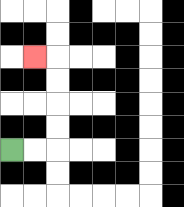{'start': '[0, 6]', 'end': '[1, 2]', 'path_directions': 'R,R,U,U,U,U,L', 'path_coordinates': '[[0, 6], [1, 6], [2, 6], [2, 5], [2, 4], [2, 3], [2, 2], [1, 2]]'}